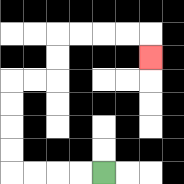{'start': '[4, 7]', 'end': '[6, 2]', 'path_directions': 'L,L,L,L,U,U,U,U,R,R,U,U,R,R,R,R,D', 'path_coordinates': '[[4, 7], [3, 7], [2, 7], [1, 7], [0, 7], [0, 6], [0, 5], [0, 4], [0, 3], [1, 3], [2, 3], [2, 2], [2, 1], [3, 1], [4, 1], [5, 1], [6, 1], [6, 2]]'}